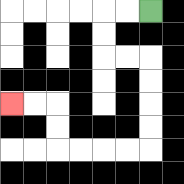{'start': '[6, 0]', 'end': '[0, 4]', 'path_directions': 'L,L,D,D,R,R,D,D,D,D,L,L,L,L,U,U,L,L', 'path_coordinates': '[[6, 0], [5, 0], [4, 0], [4, 1], [4, 2], [5, 2], [6, 2], [6, 3], [6, 4], [6, 5], [6, 6], [5, 6], [4, 6], [3, 6], [2, 6], [2, 5], [2, 4], [1, 4], [0, 4]]'}